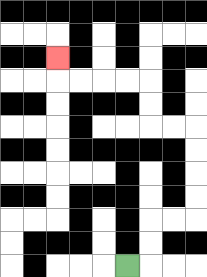{'start': '[5, 11]', 'end': '[2, 2]', 'path_directions': 'R,U,U,R,R,U,U,U,U,L,L,U,U,L,L,L,L,U', 'path_coordinates': '[[5, 11], [6, 11], [6, 10], [6, 9], [7, 9], [8, 9], [8, 8], [8, 7], [8, 6], [8, 5], [7, 5], [6, 5], [6, 4], [6, 3], [5, 3], [4, 3], [3, 3], [2, 3], [2, 2]]'}